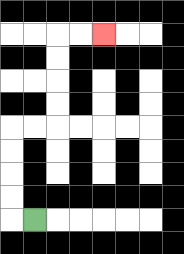{'start': '[1, 9]', 'end': '[4, 1]', 'path_directions': 'L,U,U,U,U,R,R,U,U,U,U,R,R', 'path_coordinates': '[[1, 9], [0, 9], [0, 8], [0, 7], [0, 6], [0, 5], [1, 5], [2, 5], [2, 4], [2, 3], [2, 2], [2, 1], [3, 1], [4, 1]]'}